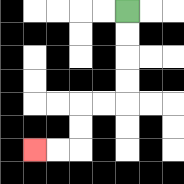{'start': '[5, 0]', 'end': '[1, 6]', 'path_directions': 'D,D,D,D,L,L,D,D,L,L', 'path_coordinates': '[[5, 0], [5, 1], [5, 2], [5, 3], [5, 4], [4, 4], [3, 4], [3, 5], [3, 6], [2, 6], [1, 6]]'}